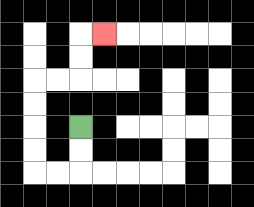{'start': '[3, 5]', 'end': '[4, 1]', 'path_directions': 'D,D,L,L,U,U,U,U,R,R,U,U,R', 'path_coordinates': '[[3, 5], [3, 6], [3, 7], [2, 7], [1, 7], [1, 6], [1, 5], [1, 4], [1, 3], [2, 3], [3, 3], [3, 2], [3, 1], [4, 1]]'}